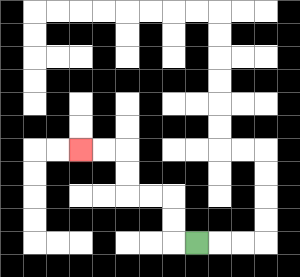{'start': '[8, 10]', 'end': '[3, 6]', 'path_directions': 'L,U,U,L,L,U,U,L,L', 'path_coordinates': '[[8, 10], [7, 10], [7, 9], [7, 8], [6, 8], [5, 8], [5, 7], [5, 6], [4, 6], [3, 6]]'}